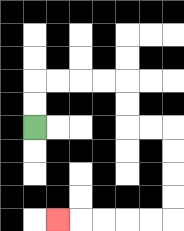{'start': '[1, 5]', 'end': '[2, 9]', 'path_directions': 'U,U,R,R,R,R,D,D,R,R,D,D,D,D,L,L,L,L,L', 'path_coordinates': '[[1, 5], [1, 4], [1, 3], [2, 3], [3, 3], [4, 3], [5, 3], [5, 4], [5, 5], [6, 5], [7, 5], [7, 6], [7, 7], [7, 8], [7, 9], [6, 9], [5, 9], [4, 9], [3, 9], [2, 9]]'}